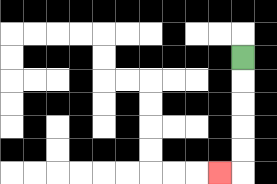{'start': '[10, 2]', 'end': '[9, 7]', 'path_directions': 'D,D,D,D,D,L', 'path_coordinates': '[[10, 2], [10, 3], [10, 4], [10, 5], [10, 6], [10, 7], [9, 7]]'}